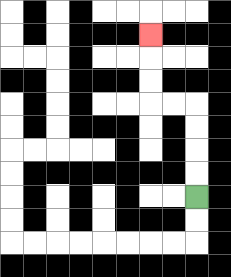{'start': '[8, 8]', 'end': '[6, 1]', 'path_directions': 'U,U,U,U,L,L,U,U,U', 'path_coordinates': '[[8, 8], [8, 7], [8, 6], [8, 5], [8, 4], [7, 4], [6, 4], [6, 3], [6, 2], [6, 1]]'}